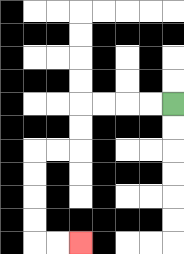{'start': '[7, 4]', 'end': '[3, 10]', 'path_directions': 'L,L,L,L,D,D,L,L,D,D,D,D,R,R', 'path_coordinates': '[[7, 4], [6, 4], [5, 4], [4, 4], [3, 4], [3, 5], [3, 6], [2, 6], [1, 6], [1, 7], [1, 8], [1, 9], [1, 10], [2, 10], [3, 10]]'}